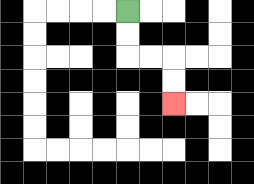{'start': '[5, 0]', 'end': '[7, 4]', 'path_directions': 'D,D,R,R,D,D', 'path_coordinates': '[[5, 0], [5, 1], [5, 2], [6, 2], [7, 2], [7, 3], [7, 4]]'}